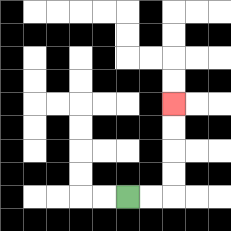{'start': '[5, 8]', 'end': '[7, 4]', 'path_directions': 'R,R,U,U,U,U', 'path_coordinates': '[[5, 8], [6, 8], [7, 8], [7, 7], [7, 6], [7, 5], [7, 4]]'}